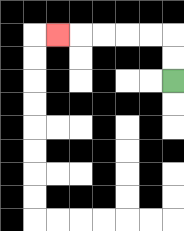{'start': '[7, 3]', 'end': '[2, 1]', 'path_directions': 'U,U,L,L,L,L,L', 'path_coordinates': '[[7, 3], [7, 2], [7, 1], [6, 1], [5, 1], [4, 1], [3, 1], [2, 1]]'}